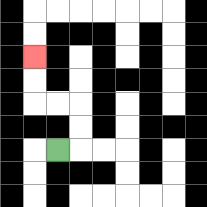{'start': '[2, 6]', 'end': '[1, 2]', 'path_directions': 'R,U,U,L,L,U,U', 'path_coordinates': '[[2, 6], [3, 6], [3, 5], [3, 4], [2, 4], [1, 4], [1, 3], [1, 2]]'}